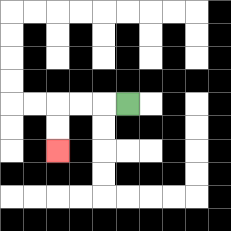{'start': '[5, 4]', 'end': '[2, 6]', 'path_directions': 'L,L,L,D,D', 'path_coordinates': '[[5, 4], [4, 4], [3, 4], [2, 4], [2, 5], [2, 6]]'}